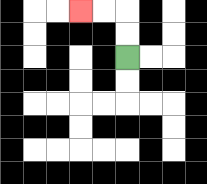{'start': '[5, 2]', 'end': '[3, 0]', 'path_directions': 'U,U,L,L', 'path_coordinates': '[[5, 2], [5, 1], [5, 0], [4, 0], [3, 0]]'}